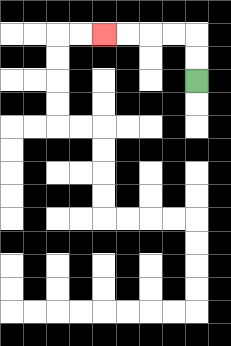{'start': '[8, 3]', 'end': '[4, 1]', 'path_directions': 'U,U,L,L,L,L', 'path_coordinates': '[[8, 3], [8, 2], [8, 1], [7, 1], [6, 1], [5, 1], [4, 1]]'}